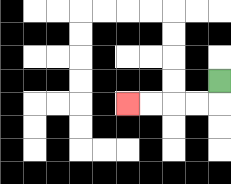{'start': '[9, 3]', 'end': '[5, 4]', 'path_directions': 'D,L,L,L,L', 'path_coordinates': '[[9, 3], [9, 4], [8, 4], [7, 4], [6, 4], [5, 4]]'}